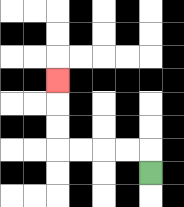{'start': '[6, 7]', 'end': '[2, 3]', 'path_directions': 'U,L,L,L,L,U,U,U', 'path_coordinates': '[[6, 7], [6, 6], [5, 6], [4, 6], [3, 6], [2, 6], [2, 5], [2, 4], [2, 3]]'}